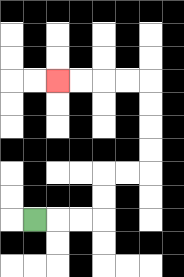{'start': '[1, 9]', 'end': '[2, 3]', 'path_directions': 'R,R,R,U,U,R,R,U,U,U,U,L,L,L,L', 'path_coordinates': '[[1, 9], [2, 9], [3, 9], [4, 9], [4, 8], [4, 7], [5, 7], [6, 7], [6, 6], [6, 5], [6, 4], [6, 3], [5, 3], [4, 3], [3, 3], [2, 3]]'}